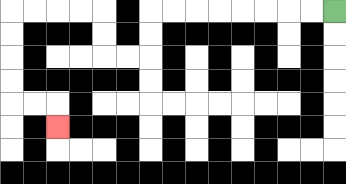{'start': '[14, 0]', 'end': '[2, 5]', 'path_directions': 'L,L,L,L,L,L,L,L,D,D,L,L,U,U,L,L,L,L,D,D,D,D,R,R,D', 'path_coordinates': '[[14, 0], [13, 0], [12, 0], [11, 0], [10, 0], [9, 0], [8, 0], [7, 0], [6, 0], [6, 1], [6, 2], [5, 2], [4, 2], [4, 1], [4, 0], [3, 0], [2, 0], [1, 0], [0, 0], [0, 1], [0, 2], [0, 3], [0, 4], [1, 4], [2, 4], [2, 5]]'}